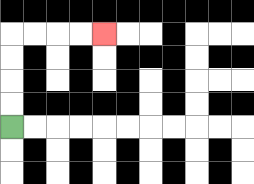{'start': '[0, 5]', 'end': '[4, 1]', 'path_directions': 'U,U,U,U,R,R,R,R', 'path_coordinates': '[[0, 5], [0, 4], [0, 3], [0, 2], [0, 1], [1, 1], [2, 1], [3, 1], [4, 1]]'}